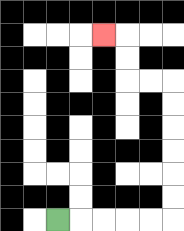{'start': '[2, 9]', 'end': '[4, 1]', 'path_directions': 'R,R,R,R,R,U,U,U,U,U,U,L,L,U,U,L', 'path_coordinates': '[[2, 9], [3, 9], [4, 9], [5, 9], [6, 9], [7, 9], [7, 8], [7, 7], [7, 6], [7, 5], [7, 4], [7, 3], [6, 3], [5, 3], [5, 2], [5, 1], [4, 1]]'}